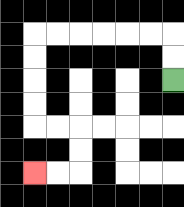{'start': '[7, 3]', 'end': '[1, 7]', 'path_directions': 'U,U,L,L,L,L,L,L,D,D,D,D,R,R,D,D,L,L', 'path_coordinates': '[[7, 3], [7, 2], [7, 1], [6, 1], [5, 1], [4, 1], [3, 1], [2, 1], [1, 1], [1, 2], [1, 3], [1, 4], [1, 5], [2, 5], [3, 5], [3, 6], [3, 7], [2, 7], [1, 7]]'}